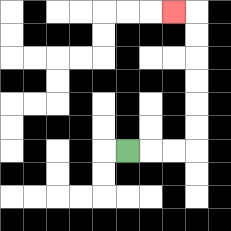{'start': '[5, 6]', 'end': '[7, 0]', 'path_directions': 'R,R,R,U,U,U,U,U,U,L', 'path_coordinates': '[[5, 6], [6, 6], [7, 6], [8, 6], [8, 5], [8, 4], [8, 3], [8, 2], [8, 1], [8, 0], [7, 0]]'}